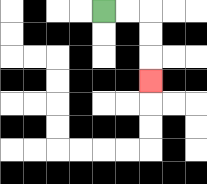{'start': '[4, 0]', 'end': '[6, 3]', 'path_directions': 'R,R,D,D,D', 'path_coordinates': '[[4, 0], [5, 0], [6, 0], [6, 1], [6, 2], [6, 3]]'}